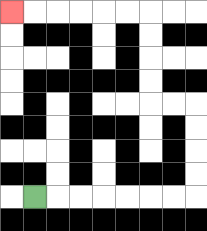{'start': '[1, 8]', 'end': '[0, 0]', 'path_directions': 'R,R,R,R,R,R,R,U,U,U,U,L,L,U,U,U,U,L,L,L,L,L,L', 'path_coordinates': '[[1, 8], [2, 8], [3, 8], [4, 8], [5, 8], [6, 8], [7, 8], [8, 8], [8, 7], [8, 6], [8, 5], [8, 4], [7, 4], [6, 4], [6, 3], [6, 2], [6, 1], [6, 0], [5, 0], [4, 0], [3, 0], [2, 0], [1, 0], [0, 0]]'}